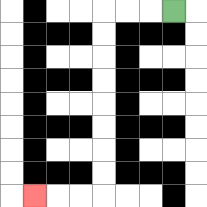{'start': '[7, 0]', 'end': '[1, 8]', 'path_directions': 'L,L,L,D,D,D,D,D,D,D,D,L,L,L', 'path_coordinates': '[[7, 0], [6, 0], [5, 0], [4, 0], [4, 1], [4, 2], [4, 3], [4, 4], [4, 5], [4, 6], [4, 7], [4, 8], [3, 8], [2, 8], [1, 8]]'}